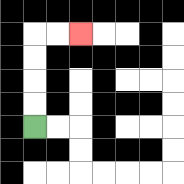{'start': '[1, 5]', 'end': '[3, 1]', 'path_directions': 'U,U,U,U,R,R', 'path_coordinates': '[[1, 5], [1, 4], [1, 3], [1, 2], [1, 1], [2, 1], [3, 1]]'}